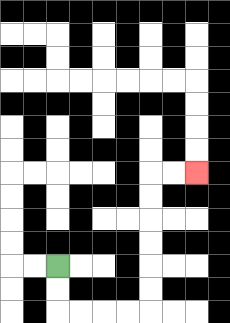{'start': '[2, 11]', 'end': '[8, 7]', 'path_directions': 'D,D,R,R,R,R,U,U,U,U,U,U,R,R', 'path_coordinates': '[[2, 11], [2, 12], [2, 13], [3, 13], [4, 13], [5, 13], [6, 13], [6, 12], [6, 11], [6, 10], [6, 9], [6, 8], [6, 7], [7, 7], [8, 7]]'}